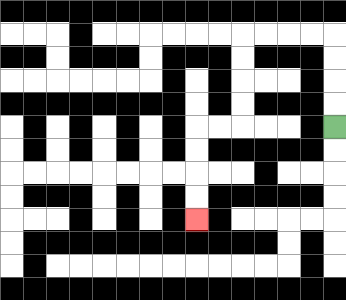{'start': '[14, 5]', 'end': '[8, 9]', 'path_directions': 'U,U,U,U,L,L,L,L,D,D,D,D,L,L,D,D,D,D', 'path_coordinates': '[[14, 5], [14, 4], [14, 3], [14, 2], [14, 1], [13, 1], [12, 1], [11, 1], [10, 1], [10, 2], [10, 3], [10, 4], [10, 5], [9, 5], [8, 5], [8, 6], [8, 7], [8, 8], [8, 9]]'}